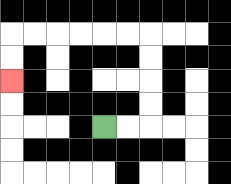{'start': '[4, 5]', 'end': '[0, 3]', 'path_directions': 'R,R,U,U,U,U,L,L,L,L,L,L,D,D', 'path_coordinates': '[[4, 5], [5, 5], [6, 5], [6, 4], [6, 3], [6, 2], [6, 1], [5, 1], [4, 1], [3, 1], [2, 1], [1, 1], [0, 1], [0, 2], [0, 3]]'}